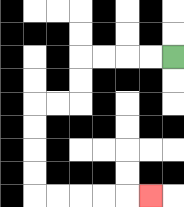{'start': '[7, 2]', 'end': '[6, 8]', 'path_directions': 'L,L,L,L,D,D,L,L,D,D,D,D,R,R,R,R,R', 'path_coordinates': '[[7, 2], [6, 2], [5, 2], [4, 2], [3, 2], [3, 3], [3, 4], [2, 4], [1, 4], [1, 5], [1, 6], [1, 7], [1, 8], [2, 8], [3, 8], [4, 8], [5, 8], [6, 8]]'}